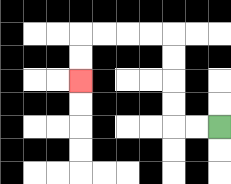{'start': '[9, 5]', 'end': '[3, 3]', 'path_directions': 'L,L,U,U,U,U,L,L,L,L,D,D', 'path_coordinates': '[[9, 5], [8, 5], [7, 5], [7, 4], [7, 3], [7, 2], [7, 1], [6, 1], [5, 1], [4, 1], [3, 1], [3, 2], [3, 3]]'}